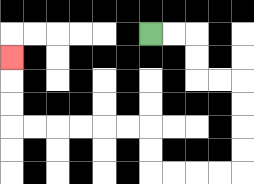{'start': '[6, 1]', 'end': '[0, 2]', 'path_directions': 'R,R,D,D,R,R,D,D,D,D,L,L,L,L,U,U,L,L,L,L,L,L,U,U,U', 'path_coordinates': '[[6, 1], [7, 1], [8, 1], [8, 2], [8, 3], [9, 3], [10, 3], [10, 4], [10, 5], [10, 6], [10, 7], [9, 7], [8, 7], [7, 7], [6, 7], [6, 6], [6, 5], [5, 5], [4, 5], [3, 5], [2, 5], [1, 5], [0, 5], [0, 4], [0, 3], [0, 2]]'}